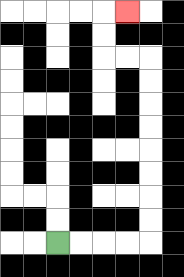{'start': '[2, 10]', 'end': '[5, 0]', 'path_directions': 'R,R,R,R,U,U,U,U,U,U,U,U,L,L,U,U,R', 'path_coordinates': '[[2, 10], [3, 10], [4, 10], [5, 10], [6, 10], [6, 9], [6, 8], [6, 7], [6, 6], [6, 5], [6, 4], [6, 3], [6, 2], [5, 2], [4, 2], [4, 1], [4, 0], [5, 0]]'}